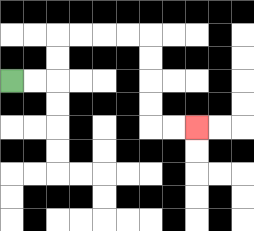{'start': '[0, 3]', 'end': '[8, 5]', 'path_directions': 'R,R,U,U,R,R,R,R,D,D,D,D,R,R', 'path_coordinates': '[[0, 3], [1, 3], [2, 3], [2, 2], [2, 1], [3, 1], [4, 1], [5, 1], [6, 1], [6, 2], [6, 3], [6, 4], [6, 5], [7, 5], [8, 5]]'}